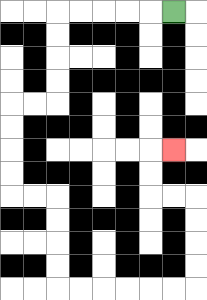{'start': '[7, 0]', 'end': '[7, 6]', 'path_directions': 'L,L,L,L,L,D,D,D,D,L,L,D,D,D,D,R,R,D,D,D,D,R,R,R,R,R,R,U,U,U,U,L,L,U,U,R', 'path_coordinates': '[[7, 0], [6, 0], [5, 0], [4, 0], [3, 0], [2, 0], [2, 1], [2, 2], [2, 3], [2, 4], [1, 4], [0, 4], [0, 5], [0, 6], [0, 7], [0, 8], [1, 8], [2, 8], [2, 9], [2, 10], [2, 11], [2, 12], [3, 12], [4, 12], [5, 12], [6, 12], [7, 12], [8, 12], [8, 11], [8, 10], [8, 9], [8, 8], [7, 8], [6, 8], [6, 7], [6, 6], [7, 6]]'}